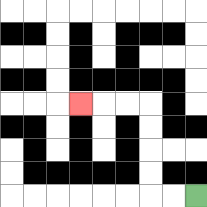{'start': '[8, 8]', 'end': '[3, 4]', 'path_directions': 'L,L,U,U,U,U,L,L,L', 'path_coordinates': '[[8, 8], [7, 8], [6, 8], [6, 7], [6, 6], [6, 5], [6, 4], [5, 4], [4, 4], [3, 4]]'}